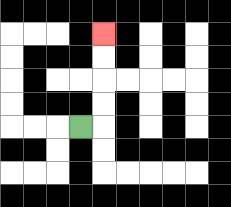{'start': '[3, 5]', 'end': '[4, 1]', 'path_directions': 'R,U,U,U,U', 'path_coordinates': '[[3, 5], [4, 5], [4, 4], [4, 3], [4, 2], [4, 1]]'}